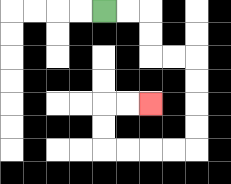{'start': '[4, 0]', 'end': '[6, 4]', 'path_directions': 'R,R,D,D,R,R,D,D,D,D,L,L,L,L,U,U,R,R', 'path_coordinates': '[[4, 0], [5, 0], [6, 0], [6, 1], [6, 2], [7, 2], [8, 2], [8, 3], [8, 4], [8, 5], [8, 6], [7, 6], [6, 6], [5, 6], [4, 6], [4, 5], [4, 4], [5, 4], [6, 4]]'}